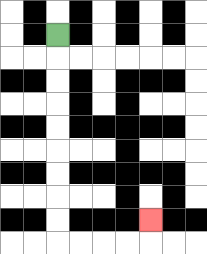{'start': '[2, 1]', 'end': '[6, 9]', 'path_directions': 'D,D,D,D,D,D,D,D,D,R,R,R,R,U', 'path_coordinates': '[[2, 1], [2, 2], [2, 3], [2, 4], [2, 5], [2, 6], [2, 7], [2, 8], [2, 9], [2, 10], [3, 10], [4, 10], [5, 10], [6, 10], [6, 9]]'}